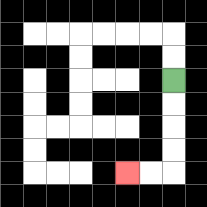{'start': '[7, 3]', 'end': '[5, 7]', 'path_directions': 'D,D,D,D,L,L', 'path_coordinates': '[[7, 3], [7, 4], [7, 5], [7, 6], [7, 7], [6, 7], [5, 7]]'}